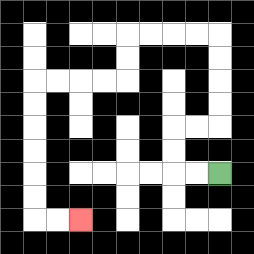{'start': '[9, 7]', 'end': '[3, 9]', 'path_directions': 'L,L,U,U,R,R,U,U,U,U,L,L,L,L,D,D,L,L,L,L,D,D,D,D,D,D,R,R', 'path_coordinates': '[[9, 7], [8, 7], [7, 7], [7, 6], [7, 5], [8, 5], [9, 5], [9, 4], [9, 3], [9, 2], [9, 1], [8, 1], [7, 1], [6, 1], [5, 1], [5, 2], [5, 3], [4, 3], [3, 3], [2, 3], [1, 3], [1, 4], [1, 5], [1, 6], [1, 7], [1, 8], [1, 9], [2, 9], [3, 9]]'}